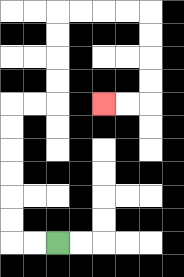{'start': '[2, 10]', 'end': '[4, 4]', 'path_directions': 'L,L,U,U,U,U,U,U,R,R,U,U,U,U,R,R,R,R,D,D,D,D,L,L', 'path_coordinates': '[[2, 10], [1, 10], [0, 10], [0, 9], [0, 8], [0, 7], [0, 6], [0, 5], [0, 4], [1, 4], [2, 4], [2, 3], [2, 2], [2, 1], [2, 0], [3, 0], [4, 0], [5, 0], [6, 0], [6, 1], [6, 2], [6, 3], [6, 4], [5, 4], [4, 4]]'}